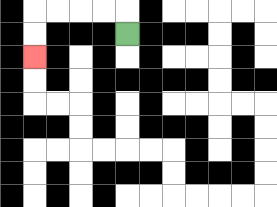{'start': '[5, 1]', 'end': '[1, 2]', 'path_directions': 'U,L,L,L,L,D,D', 'path_coordinates': '[[5, 1], [5, 0], [4, 0], [3, 0], [2, 0], [1, 0], [1, 1], [1, 2]]'}